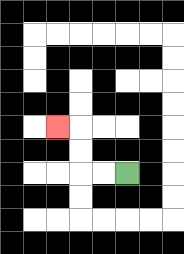{'start': '[5, 7]', 'end': '[2, 5]', 'path_directions': 'L,L,U,U,L', 'path_coordinates': '[[5, 7], [4, 7], [3, 7], [3, 6], [3, 5], [2, 5]]'}